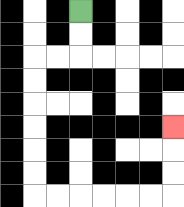{'start': '[3, 0]', 'end': '[7, 5]', 'path_directions': 'D,D,L,L,D,D,D,D,D,D,R,R,R,R,R,R,U,U,U', 'path_coordinates': '[[3, 0], [3, 1], [3, 2], [2, 2], [1, 2], [1, 3], [1, 4], [1, 5], [1, 6], [1, 7], [1, 8], [2, 8], [3, 8], [4, 8], [5, 8], [6, 8], [7, 8], [7, 7], [7, 6], [7, 5]]'}